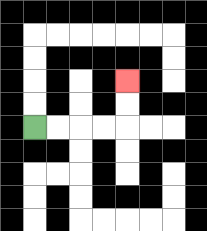{'start': '[1, 5]', 'end': '[5, 3]', 'path_directions': 'R,R,R,R,U,U', 'path_coordinates': '[[1, 5], [2, 5], [3, 5], [4, 5], [5, 5], [5, 4], [5, 3]]'}